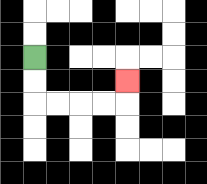{'start': '[1, 2]', 'end': '[5, 3]', 'path_directions': 'D,D,R,R,R,R,U', 'path_coordinates': '[[1, 2], [1, 3], [1, 4], [2, 4], [3, 4], [4, 4], [5, 4], [5, 3]]'}